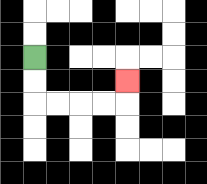{'start': '[1, 2]', 'end': '[5, 3]', 'path_directions': 'D,D,R,R,R,R,U', 'path_coordinates': '[[1, 2], [1, 3], [1, 4], [2, 4], [3, 4], [4, 4], [5, 4], [5, 3]]'}